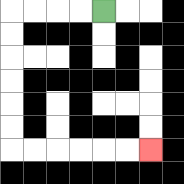{'start': '[4, 0]', 'end': '[6, 6]', 'path_directions': 'L,L,L,L,D,D,D,D,D,D,R,R,R,R,R,R', 'path_coordinates': '[[4, 0], [3, 0], [2, 0], [1, 0], [0, 0], [0, 1], [0, 2], [0, 3], [0, 4], [0, 5], [0, 6], [1, 6], [2, 6], [3, 6], [4, 6], [5, 6], [6, 6]]'}